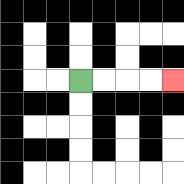{'start': '[3, 3]', 'end': '[7, 3]', 'path_directions': 'R,R,R,R', 'path_coordinates': '[[3, 3], [4, 3], [5, 3], [6, 3], [7, 3]]'}